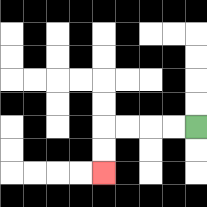{'start': '[8, 5]', 'end': '[4, 7]', 'path_directions': 'L,L,L,L,D,D', 'path_coordinates': '[[8, 5], [7, 5], [6, 5], [5, 5], [4, 5], [4, 6], [4, 7]]'}